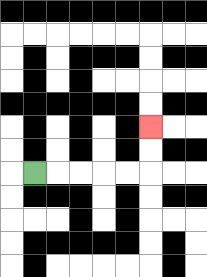{'start': '[1, 7]', 'end': '[6, 5]', 'path_directions': 'R,R,R,R,R,U,U', 'path_coordinates': '[[1, 7], [2, 7], [3, 7], [4, 7], [5, 7], [6, 7], [6, 6], [6, 5]]'}